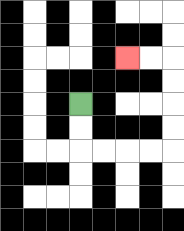{'start': '[3, 4]', 'end': '[5, 2]', 'path_directions': 'D,D,R,R,R,R,U,U,U,U,L,L', 'path_coordinates': '[[3, 4], [3, 5], [3, 6], [4, 6], [5, 6], [6, 6], [7, 6], [7, 5], [7, 4], [7, 3], [7, 2], [6, 2], [5, 2]]'}